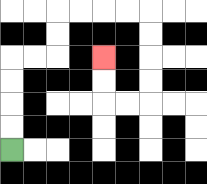{'start': '[0, 6]', 'end': '[4, 2]', 'path_directions': 'U,U,U,U,R,R,U,U,R,R,R,R,D,D,D,D,L,L,U,U', 'path_coordinates': '[[0, 6], [0, 5], [0, 4], [0, 3], [0, 2], [1, 2], [2, 2], [2, 1], [2, 0], [3, 0], [4, 0], [5, 0], [6, 0], [6, 1], [6, 2], [6, 3], [6, 4], [5, 4], [4, 4], [4, 3], [4, 2]]'}